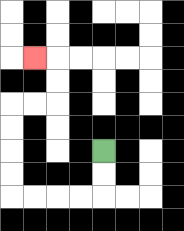{'start': '[4, 6]', 'end': '[1, 2]', 'path_directions': 'D,D,L,L,L,L,U,U,U,U,R,R,U,U,L', 'path_coordinates': '[[4, 6], [4, 7], [4, 8], [3, 8], [2, 8], [1, 8], [0, 8], [0, 7], [0, 6], [0, 5], [0, 4], [1, 4], [2, 4], [2, 3], [2, 2], [1, 2]]'}